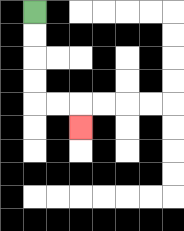{'start': '[1, 0]', 'end': '[3, 5]', 'path_directions': 'D,D,D,D,R,R,D', 'path_coordinates': '[[1, 0], [1, 1], [1, 2], [1, 3], [1, 4], [2, 4], [3, 4], [3, 5]]'}